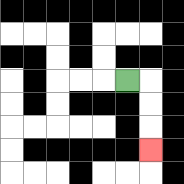{'start': '[5, 3]', 'end': '[6, 6]', 'path_directions': 'R,D,D,D', 'path_coordinates': '[[5, 3], [6, 3], [6, 4], [6, 5], [6, 6]]'}